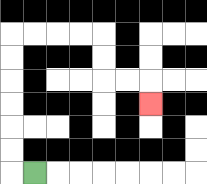{'start': '[1, 7]', 'end': '[6, 4]', 'path_directions': 'L,U,U,U,U,U,U,R,R,R,R,D,D,R,R,D', 'path_coordinates': '[[1, 7], [0, 7], [0, 6], [0, 5], [0, 4], [0, 3], [0, 2], [0, 1], [1, 1], [2, 1], [3, 1], [4, 1], [4, 2], [4, 3], [5, 3], [6, 3], [6, 4]]'}